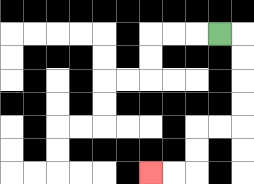{'start': '[9, 1]', 'end': '[6, 7]', 'path_directions': 'R,D,D,D,D,L,L,D,D,L,L', 'path_coordinates': '[[9, 1], [10, 1], [10, 2], [10, 3], [10, 4], [10, 5], [9, 5], [8, 5], [8, 6], [8, 7], [7, 7], [6, 7]]'}